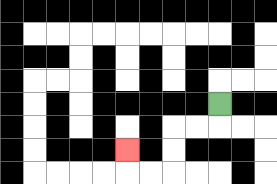{'start': '[9, 4]', 'end': '[5, 6]', 'path_directions': 'D,L,L,D,D,L,L,U', 'path_coordinates': '[[9, 4], [9, 5], [8, 5], [7, 5], [7, 6], [7, 7], [6, 7], [5, 7], [5, 6]]'}